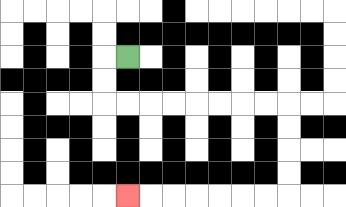{'start': '[5, 2]', 'end': '[5, 8]', 'path_directions': 'L,D,D,R,R,R,R,R,R,R,R,D,D,D,D,L,L,L,L,L,L,L', 'path_coordinates': '[[5, 2], [4, 2], [4, 3], [4, 4], [5, 4], [6, 4], [7, 4], [8, 4], [9, 4], [10, 4], [11, 4], [12, 4], [12, 5], [12, 6], [12, 7], [12, 8], [11, 8], [10, 8], [9, 8], [8, 8], [7, 8], [6, 8], [5, 8]]'}